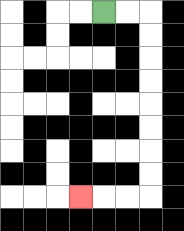{'start': '[4, 0]', 'end': '[3, 8]', 'path_directions': 'R,R,D,D,D,D,D,D,D,D,L,L,L', 'path_coordinates': '[[4, 0], [5, 0], [6, 0], [6, 1], [6, 2], [6, 3], [6, 4], [6, 5], [6, 6], [6, 7], [6, 8], [5, 8], [4, 8], [3, 8]]'}